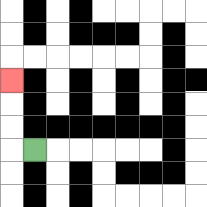{'start': '[1, 6]', 'end': '[0, 3]', 'path_directions': 'L,U,U,U', 'path_coordinates': '[[1, 6], [0, 6], [0, 5], [0, 4], [0, 3]]'}